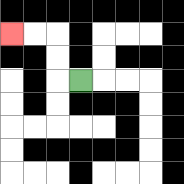{'start': '[3, 3]', 'end': '[0, 1]', 'path_directions': 'L,U,U,L,L', 'path_coordinates': '[[3, 3], [2, 3], [2, 2], [2, 1], [1, 1], [0, 1]]'}